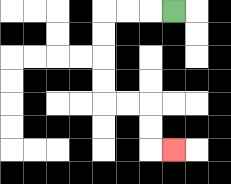{'start': '[7, 0]', 'end': '[7, 6]', 'path_directions': 'L,L,L,D,D,D,D,R,R,D,D,R', 'path_coordinates': '[[7, 0], [6, 0], [5, 0], [4, 0], [4, 1], [4, 2], [4, 3], [4, 4], [5, 4], [6, 4], [6, 5], [6, 6], [7, 6]]'}